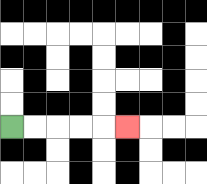{'start': '[0, 5]', 'end': '[5, 5]', 'path_directions': 'R,R,R,R,R', 'path_coordinates': '[[0, 5], [1, 5], [2, 5], [3, 5], [4, 5], [5, 5]]'}